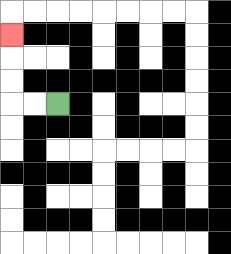{'start': '[2, 4]', 'end': '[0, 1]', 'path_directions': 'L,L,U,U,U', 'path_coordinates': '[[2, 4], [1, 4], [0, 4], [0, 3], [0, 2], [0, 1]]'}